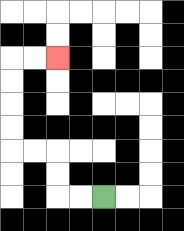{'start': '[4, 8]', 'end': '[2, 2]', 'path_directions': 'L,L,U,U,L,L,U,U,U,U,R,R', 'path_coordinates': '[[4, 8], [3, 8], [2, 8], [2, 7], [2, 6], [1, 6], [0, 6], [0, 5], [0, 4], [0, 3], [0, 2], [1, 2], [2, 2]]'}